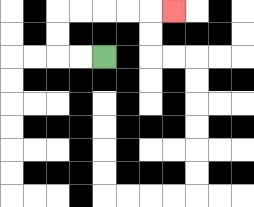{'start': '[4, 2]', 'end': '[7, 0]', 'path_directions': 'L,L,U,U,R,R,R,R,R', 'path_coordinates': '[[4, 2], [3, 2], [2, 2], [2, 1], [2, 0], [3, 0], [4, 0], [5, 0], [6, 0], [7, 0]]'}